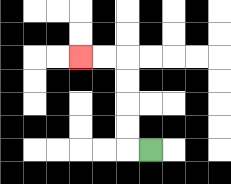{'start': '[6, 6]', 'end': '[3, 2]', 'path_directions': 'L,U,U,U,U,L,L', 'path_coordinates': '[[6, 6], [5, 6], [5, 5], [5, 4], [5, 3], [5, 2], [4, 2], [3, 2]]'}